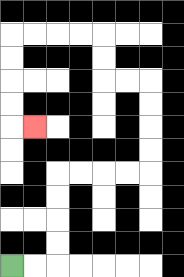{'start': '[0, 11]', 'end': '[1, 5]', 'path_directions': 'R,R,U,U,U,U,R,R,R,R,U,U,U,U,L,L,U,U,L,L,L,L,D,D,D,D,R', 'path_coordinates': '[[0, 11], [1, 11], [2, 11], [2, 10], [2, 9], [2, 8], [2, 7], [3, 7], [4, 7], [5, 7], [6, 7], [6, 6], [6, 5], [6, 4], [6, 3], [5, 3], [4, 3], [4, 2], [4, 1], [3, 1], [2, 1], [1, 1], [0, 1], [0, 2], [0, 3], [0, 4], [0, 5], [1, 5]]'}